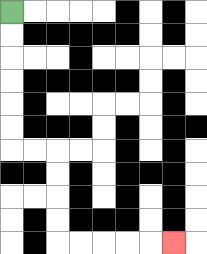{'start': '[0, 0]', 'end': '[7, 10]', 'path_directions': 'D,D,D,D,D,D,R,R,D,D,D,D,R,R,R,R,R', 'path_coordinates': '[[0, 0], [0, 1], [0, 2], [0, 3], [0, 4], [0, 5], [0, 6], [1, 6], [2, 6], [2, 7], [2, 8], [2, 9], [2, 10], [3, 10], [4, 10], [5, 10], [6, 10], [7, 10]]'}